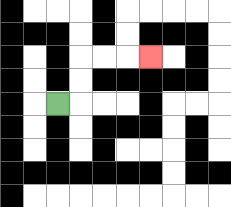{'start': '[2, 4]', 'end': '[6, 2]', 'path_directions': 'R,U,U,R,R,R', 'path_coordinates': '[[2, 4], [3, 4], [3, 3], [3, 2], [4, 2], [5, 2], [6, 2]]'}